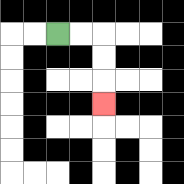{'start': '[2, 1]', 'end': '[4, 4]', 'path_directions': 'R,R,D,D,D', 'path_coordinates': '[[2, 1], [3, 1], [4, 1], [4, 2], [4, 3], [4, 4]]'}